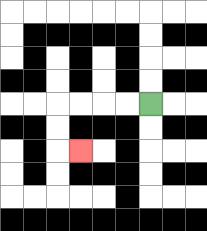{'start': '[6, 4]', 'end': '[3, 6]', 'path_directions': 'L,L,L,L,D,D,R', 'path_coordinates': '[[6, 4], [5, 4], [4, 4], [3, 4], [2, 4], [2, 5], [2, 6], [3, 6]]'}